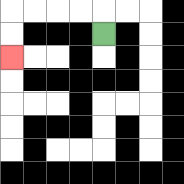{'start': '[4, 1]', 'end': '[0, 2]', 'path_directions': 'U,L,L,L,L,D,D', 'path_coordinates': '[[4, 1], [4, 0], [3, 0], [2, 0], [1, 0], [0, 0], [0, 1], [0, 2]]'}